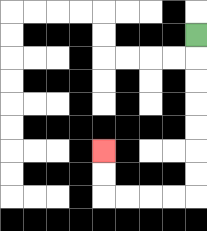{'start': '[8, 1]', 'end': '[4, 6]', 'path_directions': 'D,D,D,D,D,D,D,L,L,L,L,U,U', 'path_coordinates': '[[8, 1], [8, 2], [8, 3], [8, 4], [8, 5], [8, 6], [8, 7], [8, 8], [7, 8], [6, 8], [5, 8], [4, 8], [4, 7], [4, 6]]'}